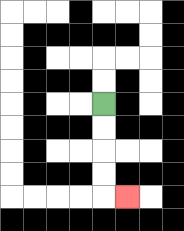{'start': '[4, 4]', 'end': '[5, 8]', 'path_directions': 'D,D,D,D,R', 'path_coordinates': '[[4, 4], [4, 5], [4, 6], [4, 7], [4, 8], [5, 8]]'}